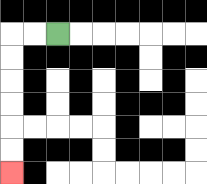{'start': '[2, 1]', 'end': '[0, 7]', 'path_directions': 'L,L,D,D,D,D,D,D', 'path_coordinates': '[[2, 1], [1, 1], [0, 1], [0, 2], [0, 3], [0, 4], [0, 5], [0, 6], [0, 7]]'}